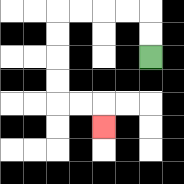{'start': '[6, 2]', 'end': '[4, 5]', 'path_directions': 'U,U,L,L,L,L,D,D,D,D,R,R,D', 'path_coordinates': '[[6, 2], [6, 1], [6, 0], [5, 0], [4, 0], [3, 0], [2, 0], [2, 1], [2, 2], [2, 3], [2, 4], [3, 4], [4, 4], [4, 5]]'}